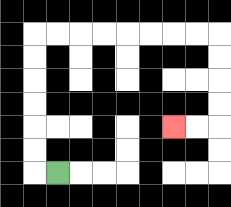{'start': '[2, 7]', 'end': '[7, 5]', 'path_directions': 'L,U,U,U,U,U,U,R,R,R,R,R,R,R,R,D,D,D,D,L,L', 'path_coordinates': '[[2, 7], [1, 7], [1, 6], [1, 5], [1, 4], [1, 3], [1, 2], [1, 1], [2, 1], [3, 1], [4, 1], [5, 1], [6, 1], [7, 1], [8, 1], [9, 1], [9, 2], [9, 3], [9, 4], [9, 5], [8, 5], [7, 5]]'}